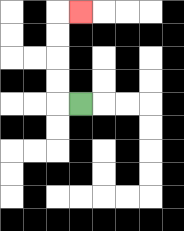{'start': '[3, 4]', 'end': '[3, 0]', 'path_directions': 'L,U,U,U,U,R', 'path_coordinates': '[[3, 4], [2, 4], [2, 3], [2, 2], [2, 1], [2, 0], [3, 0]]'}